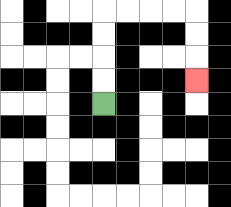{'start': '[4, 4]', 'end': '[8, 3]', 'path_directions': 'U,U,U,U,R,R,R,R,D,D,D', 'path_coordinates': '[[4, 4], [4, 3], [4, 2], [4, 1], [4, 0], [5, 0], [6, 0], [7, 0], [8, 0], [8, 1], [8, 2], [8, 3]]'}